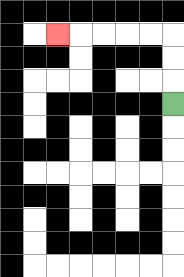{'start': '[7, 4]', 'end': '[2, 1]', 'path_directions': 'U,U,U,L,L,L,L,L', 'path_coordinates': '[[7, 4], [7, 3], [7, 2], [7, 1], [6, 1], [5, 1], [4, 1], [3, 1], [2, 1]]'}